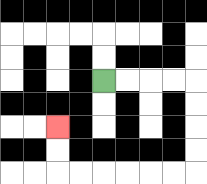{'start': '[4, 3]', 'end': '[2, 5]', 'path_directions': 'R,R,R,R,D,D,D,D,L,L,L,L,L,L,U,U', 'path_coordinates': '[[4, 3], [5, 3], [6, 3], [7, 3], [8, 3], [8, 4], [8, 5], [8, 6], [8, 7], [7, 7], [6, 7], [5, 7], [4, 7], [3, 7], [2, 7], [2, 6], [2, 5]]'}